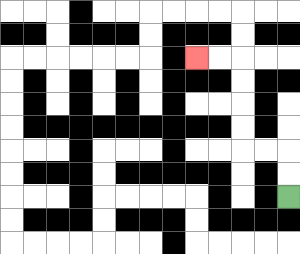{'start': '[12, 8]', 'end': '[8, 2]', 'path_directions': 'U,U,L,L,U,U,U,U,L,L', 'path_coordinates': '[[12, 8], [12, 7], [12, 6], [11, 6], [10, 6], [10, 5], [10, 4], [10, 3], [10, 2], [9, 2], [8, 2]]'}